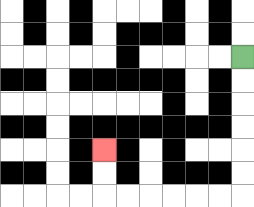{'start': '[10, 2]', 'end': '[4, 6]', 'path_directions': 'D,D,D,D,D,D,L,L,L,L,L,L,U,U', 'path_coordinates': '[[10, 2], [10, 3], [10, 4], [10, 5], [10, 6], [10, 7], [10, 8], [9, 8], [8, 8], [7, 8], [6, 8], [5, 8], [4, 8], [4, 7], [4, 6]]'}